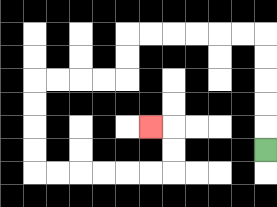{'start': '[11, 6]', 'end': '[6, 5]', 'path_directions': 'U,U,U,U,U,L,L,L,L,L,L,D,D,L,L,L,L,D,D,D,D,R,R,R,R,R,R,U,U,L', 'path_coordinates': '[[11, 6], [11, 5], [11, 4], [11, 3], [11, 2], [11, 1], [10, 1], [9, 1], [8, 1], [7, 1], [6, 1], [5, 1], [5, 2], [5, 3], [4, 3], [3, 3], [2, 3], [1, 3], [1, 4], [1, 5], [1, 6], [1, 7], [2, 7], [3, 7], [4, 7], [5, 7], [6, 7], [7, 7], [7, 6], [7, 5], [6, 5]]'}